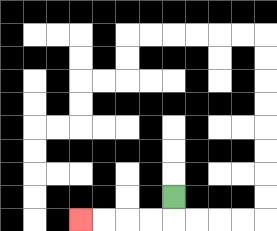{'start': '[7, 8]', 'end': '[3, 9]', 'path_directions': 'D,L,L,L,L', 'path_coordinates': '[[7, 8], [7, 9], [6, 9], [5, 9], [4, 9], [3, 9]]'}